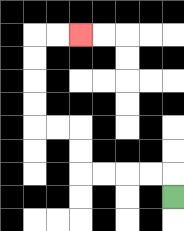{'start': '[7, 8]', 'end': '[3, 1]', 'path_directions': 'U,L,L,L,L,U,U,L,L,U,U,U,U,R,R', 'path_coordinates': '[[7, 8], [7, 7], [6, 7], [5, 7], [4, 7], [3, 7], [3, 6], [3, 5], [2, 5], [1, 5], [1, 4], [1, 3], [1, 2], [1, 1], [2, 1], [3, 1]]'}